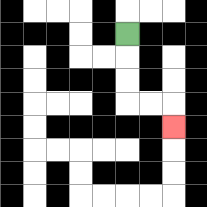{'start': '[5, 1]', 'end': '[7, 5]', 'path_directions': 'D,D,D,R,R,D', 'path_coordinates': '[[5, 1], [5, 2], [5, 3], [5, 4], [6, 4], [7, 4], [7, 5]]'}